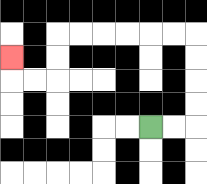{'start': '[6, 5]', 'end': '[0, 2]', 'path_directions': 'R,R,U,U,U,U,L,L,L,L,L,L,D,D,L,L,U', 'path_coordinates': '[[6, 5], [7, 5], [8, 5], [8, 4], [8, 3], [8, 2], [8, 1], [7, 1], [6, 1], [5, 1], [4, 1], [3, 1], [2, 1], [2, 2], [2, 3], [1, 3], [0, 3], [0, 2]]'}